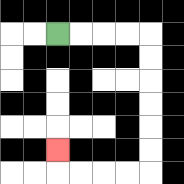{'start': '[2, 1]', 'end': '[2, 6]', 'path_directions': 'R,R,R,R,D,D,D,D,D,D,L,L,L,L,U', 'path_coordinates': '[[2, 1], [3, 1], [4, 1], [5, 1], [6, 1], [6, 2], [6, 3], [6, 4], [6, 5], [6, 6], [6, 7], [5, 7], [4, 7], [3, 7], [2, 7], [2, 6]]'}